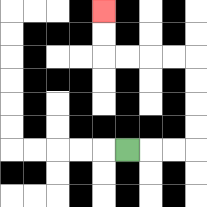{'start': '[5, 6]', 'end': '[4, 0]', 'path_directions': 'R,R,R,U,U,U,U,L,L,L,L,U,U', 'path_coordinates': '[[5, 6], [6, 6], [7, 6], [8, 6], [8, 5], [8, 4], [8, 3], [8, 2], [7, 2], [6, 2], [5, 2], [4, 2], [4, 1], [4, 0]]'}